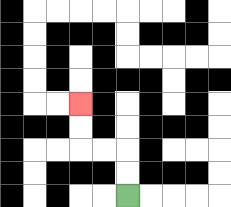{'start': '[5, 8]', 'end': '[3, 4]', 'path_directions': 'U,U,L,L,U,U', 'path_coordinates': '[[5, 8], [5, 7], [5, 6], [4, 6], [3, 6], [3, 5], [3, 4]]'}